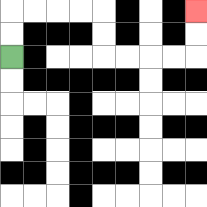{'start': '[0, 2]', 'end': '[8, 0]', 'path_directions': 'U,U,R,R,R,R,D,D,R,R,R,R,U,U', 'path_coordinates': '[[0, 2], [0, 1], [0, 0], [1, 0], [2, 0], [3, 0], [4, 0], [4, 1], [4, 2], [5, 2], [6, 2], [7, 2], [8, 2], [8, 1], [8, 0]]'}